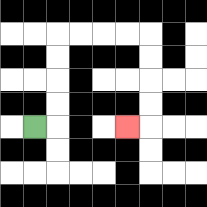{'start': '[1, 5]', 'end': '[5, 5]', 'path_directions': 'R,U,U,U,U,R,R,R,R,D,D,D,D,L', 'path_coordinates': '[[1, 5], [2, 5], [2, 4], [2, 3], [2, 2], [2, 1], [3, 1], [4, 1], [5, 1], [6, 1], [6, 2], [6, 3], [6, 4], [6, 5], [5, 5]]'}